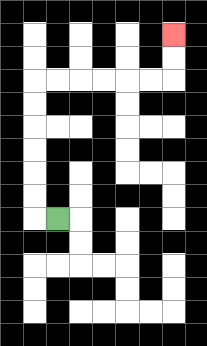{'start': '[2, 9]', 'end': '[7, 1]', 'path_directions': 'L,U,U,U,U,U,U,R,R,R,R,R,R,U,U', 'path_coordinates': '[[2, 9], [1, 9], [1, 8], [1, 7], [1, 6], [1, 5], [1, 4], [1, 3], [2, 3], [3, 3], [4, 3], [5, 3], [6, 3], [7, 3], [7, 2], [7, 1]]'}